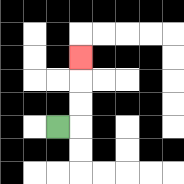{'start': '[2, 5]', 'end': '[3, 2]', 'path_directions': 'R,U,U,U', 'path_coordinates': '[[2, 5], [3, 5], [3, 4], [3, 3], [3, 2]]'}